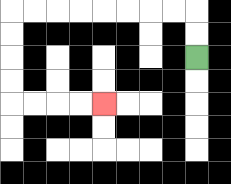{'start': '[8, 2]', 'end': '[4, 4]', 'path_directions': 'U,U,L,L,L,L,L,L,L,L,D,D,D,D,R,R,R,R', 'path_coordinates': '[[8, 2], [8, 1], [8, 0], [7, 0], [6, 0], [5, 0], [4, 0], [3, 0], [2, 0], [1, 0], [0, 0], [0, 1], [0, 2], [0, 3], [0, 4], [1, 4], [2, 4], [3, 4], [4, 4]]'}